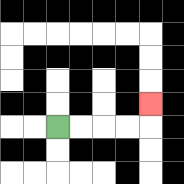{'start': '[2, 5]', 'end': '[6, 4]', 'path_directions': 'R,R,R,R,U', 'path_coordinates': '[[2, 5], [3, 5], [4, 5], [5, 5], [6, 5], [6, 4]]'}